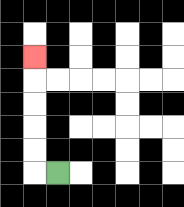{'start': '[2, 7]', 'end': '[1, 2]', 'path_directions': 'L,U,U,U,U,U', 'path_coordinates': '[[2, 7], [1, 7], [1, 6], [1, 5], [1, 4], [1, 3], [1, 2]]'}